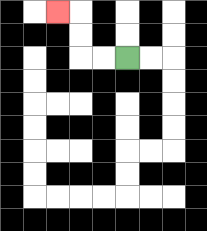{'start': '[5, 2]', 'end': '[2, 0]', 'path_directions': 'L,L,U,U,L', 'path_coordinates': '[[5, 2], [4, 2], [3, 2], [3, 1], [3, 0], [2, 0]]'}